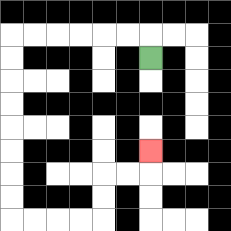{'start': '[6, 2]', 'end': '[6, 6]', 'path_directions': 'U,L,L,L,L,L,L,D,D,D,D,D,D,D,D,R,R,R,R,U,U,R,R,U', 'path_coordinates': '[[6, 2], [6, 1], [5, 1], [4, 1], [3, 1], [2, 1], [1, 1], [0, 1], [0, 2], [0, 3], [0, 4], [0, 5], [0, 6], [0, 7], [0, 8], [0, 9], [1, 9], [2, 9], [3, 9], [4, 9], [4, 8], [4, 7], [5, 7], [6, 7], [6, 6]]'}